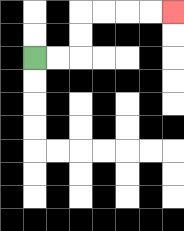{'start': '[1, 2]', 'end': '[7, 0]', 'path_directions': 'R,R,U,U,R,R,R,R', 'path_coordinates': '[[1, 2], [2, 2], [3, 2], [3, 1], [3, 0], [4, 0], [5, 0], [6, 0], [7, 0]]'}